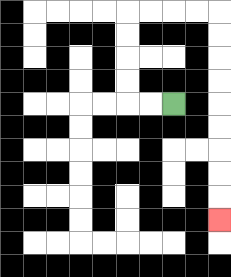{'start': '[7, 4]', 'end': '[9, 9]', 'path_directions': 'L,L,U,U,U,U,R,R,R,R,D,D,D,D,D,D,D,D,D', 'path_coordinates': '[[7, 4], [6, 4], [5, 4], [5, 3], [5, 2], [5, 1], [5, 0], [6, 0], [7, 0], [8, 0], [9, 0], [9, 1], [9, 2], [9, 3], [9, 4], [9, 5], [9, 6], [9, 7], [9, 8], [9, 9]]'}